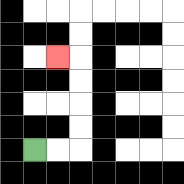{'start': '[1, 6]', 'end': '[2, 2]', 'path_directions': 'R,R,U,U,U,U,L', 'path_coordinates': '[[1, 6], [2, 6], [3, 6], [3, 5], [3, 4], [3, 3], [3, 2], [2, 2]]'}